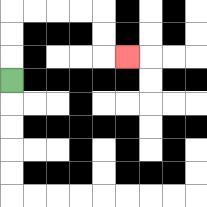{'start': '[0, 3]', 'end': '[5, 2]', 'path_directions': 'U,U,U,R,R,R,R,D,D,R', 'path_coordinates': '[[0, 3], [0, 2], [0, 1], [0, 0], [1, 0], [2, 0], [3, 0], [4, 0], [4, 1], [4, 2], [5, 2]]'}